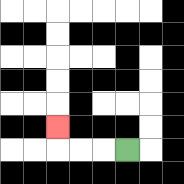{'start': '[5, 6]', 'end': '[2, 5]', 'path_directions': 'L,L,L,U', 'path_coordinates': '[[5, 6], [4, 6], [3, 6], [2, 6], [2, 5]]'}